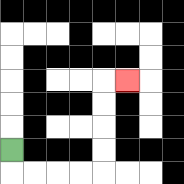{'start': '[0, 6]', 'end': '[5, 3]', 'path_directions': 'D,R,R,R,R,U,U,U,U,R', 'path_coordinates': '[[0, 6], [0, 7], [1, 7], [2, 7], [3, 7], [4, 7], [4, 6], [4, 5], [4, 4], [4, 3], [5, 3]]'}